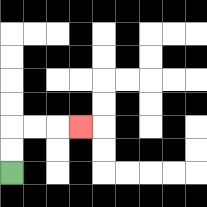{'start': '[0, 7]', 'end': '[3, 5]', 'path_directions': 'U,U,R,R,R', 'path_coordinates': '[[0, 7], [0, 6], [0, 5], [1, 5], [2, 5], [3, 5]]'}